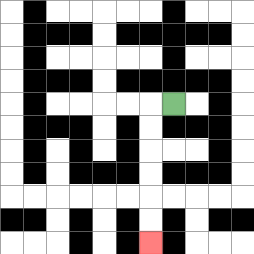{'start': '[7, 4]', 'end': '[6, 10]', 'path_directions': 'L,D,D,D,D,D,D', 'path_coordinates': '[[7, 4], [6, 4], [6, 5], [6, 6], [6, 7], [6, 8], [6, 9], [6, 10]]'}